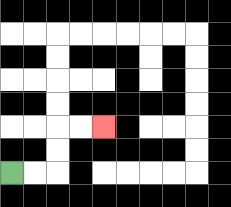{'start': '[0, 7]', 'end': '[4, 5]', 'path_directions': 'R,R,U,U,R,R', 'path_coordinates': '[[0, 7], [1, 7], [2, 7], [2, 6], [2, 5], [3, 5], [4, 5]]'}